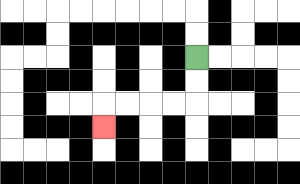{'start': '[8, 2]', 'end': '[4, 5]', 'path_directions': 'D,D,L,L,L,L,D', 'path_coordinates': '[[8, 2], [8, 3], [8, 4], [7, 4], [6, 4], [5, 4], [4, 4], [4, 5]]'}